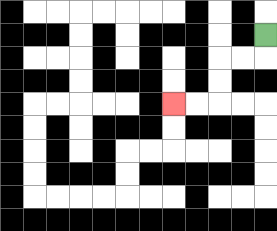{'start': '[11, 1]', 'end': '[7, 4]', 'path_directions': 'D,L,L,D,D,L,L', 'path_coordinates': '[[11, 1], [11, 2], [10, 2], [9, 2], [9, 3], [9, 4], [8, 4], [7, 4]]'}